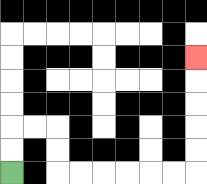{'start': '[0, 7]', 'end': '[8, 2]', 'path_directions': 'U,U,R,R,D,D,R,R,R,R,R,R,U,U,U,U,U', 'path_coordinates': '[[0, 7], [0, 6], [0, 5], [1, 5], [2, 5], [2, 6], [2, 7], [3, 7], [4, 7], [5, 7], [6, 7], [7, 7], [8, 7], [8, 6], [8, 5], [8, 4], [8, 3], [8, 2]]'}